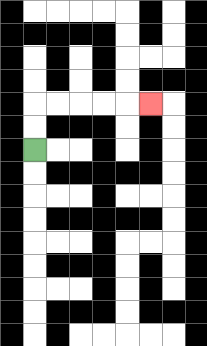{'start': '[1, 6]', 'end': '[6, 4]', 'path_directions': 'U,U,R,R,R,R,R', 'path_coordinates': '[[1, 6], [1, 5], [1, 4], [2, 4], [3, 4], [4, 4], [5, 4], [6, 4]]'}